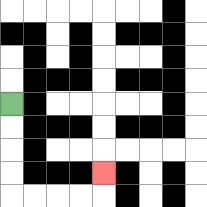{'start': '[0, 4]', 'end': '[4, 7]', 'path_directions': 'D,D,D,D,R,R,R,R,U', 'path_coordinates': '[[0, 4], [0, 5], [0, 6], [0, 7], [0, 8], [1, 8], [2, 8], [3, 8], [4, 8], [4, 7]]'}